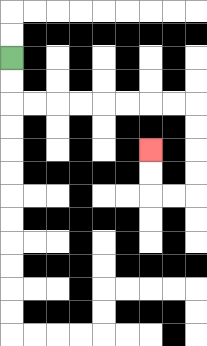{'start': '[0, 2]', 'end': '[6, 6]', 'path_directions': 'D,D,R,R,R,R,R,R,R,R,D,D,D,D,L,L,U,U', 'path_coordinates': '[[0, 2], [0, 3], [0, 4], [1, 4], [2, 4], [3, 4], [4, 4], [5, 4], [6, 4], [7, 4], [8, 4], [8, 5], [8, 6], [8, 7], [8, 8], [7, 8], [6, 8], [6, 7], [6, 6]]'}